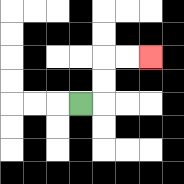{'start': '[3, 4]', 'end': '[6, 2]', 'path_directions': 'R,U,U,R,R', 'path_coordinates': '[[3, 4], [4, 4], [4, 3], [4, 2], [5, 2], [6, 2]]'}